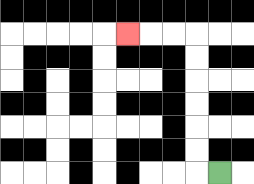{'start': '[9, 7]', 'end': '[5, 1]', 'path_directions': 'L,U,U,U,U,U,U,L,L,L', 'path_coordinates': '[[9, 7], [8, 7], [8, 6], [8, 5], [8, 4], [8, 3], [8, 2], [8, 1], [7, 1], [6, 1], [5, 1]]'}